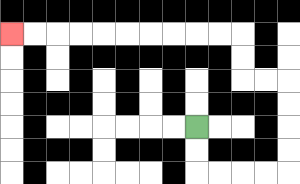{'start': '[8, 5]', 'end': '[0, 1]', 'path_directions': 'D,D,R,R,R,R,U,U,U,U,L,L,U,U,L,L,L,L,L,L,L,L,L,L', 'path_coordinates': '[[8, 5], [8, 6], [8, 7], [9, 7], [10, 7], [11, 7], [12, 7], [12, 6], [12, 5], [12, 4], [12, 3], [11, 3], [10, 3], [10, 2], [10, 1], [9, 1], [8, 1], [7, 1], [6, 1], [5, 1], [4, 1], [3, 1], [2, 1], [1, 1], [0, 1]]'}